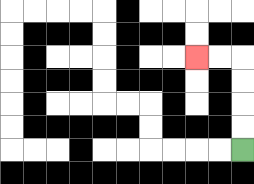{'start': '[10, 6]', 'end': '[8, 2]', 'path_directions': 'U,U,U,U,L,L', 'path_coordinates': '[[10, 6], [10, 5], [10, 4], [10, 3], [10, 2], [9, 2], [8, 2]]'}